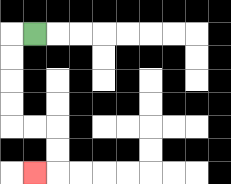{'start': '[1, 1]', 'end': '[1, 7]', 'path_directions': 'L,D,D,D,D,R,R,D,D,L', 'path_coordinates': '[[1, 1], [0, 1], [0, 2], [0, 3], [0, 4], [0, 5], [1, 5], [2, 5], [2, 6], [2, 7], [1, 7]]'}